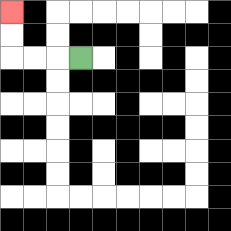{'start': '[3, 2]', 'end': '[0, 0]', 'path_directions': 'L,L,L,U,U', 'path_coordinates': '[[3, 2], [2, 2], [1, 2], [0, 2], [0, 1], [0, 0]]'}